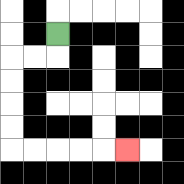{'start': '[2, 1]', 'end': '[5, 6]', 'path_directions': 'D,L,L,D,D,D,D,R,R,R,R,R', 'path_coordinates': '[[2, 1], [2, 2], [1, 2], [0, 2], [0, 3], [0, 4], [0, 5], [0, 6], [1, 6], [2, 6], [3, 6], [4, 6], [5, 6]]'}